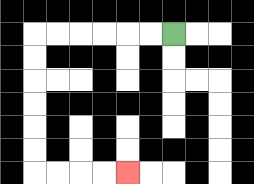{'start': '[7, 1]', 'end': '[5, 7]', 'path_directions': 'L,L,L,L,L,L,D,D,D,D,D,D,R,R,R,R', 'path_coordinates': '[[7, 1], [6, 1], [5, 1], [4, 1], [3, 1], [2, 1], [1, 1], [1, 2], [1, 3], [1, 4], [1, 5], [1, 6], [1, 7], [2, 7], [3, 7], [4, 7], [5, 7]]'}